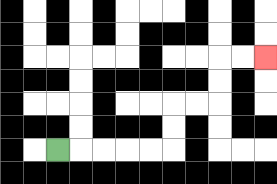{'start': '[2, 6]', 'end': '[11, 2]', 'path_directions': 'R,R,R,R,R,U,U,R,R,U,U,R,R', 'path_coordinates': '[[2, 6], [3, 6], [4, 6], [5, 6], [6, 6], [7, 6], [7, 5], [7, 4], [8, 4], [9, 4], [9, 3], [9, 2], [10, 2], [11, 2]]'}